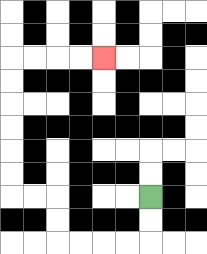{'start': '[6, 8]', 'end': '[4, 2]', 'path_directions': 'D,D,L,L,L,L,U,U,L,L,U,U,U,U,U,U,R,R,R,R', 'path_coordinates': '[[6, 8], [6, 9], [6, 10], [5, 10], [4, 10], [3, 10], [2, 10], [2, 9], [2, 8], [1, 8], [0, 8], [0, 7], [0, 6], [0, 5], [0, 4], [0, 3], [0, 2], [1, 2], [2, 2], [3, 2], [4, 2]]'}